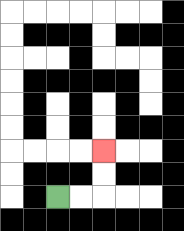{'start': '[2, 8]', 'end': '[4, 6]', 'path_directions': 'R,R,U,U', 'path_coordinates': '[[2, 8], [3, 8], [4, 8], [4, 7], [4, 6]]'}